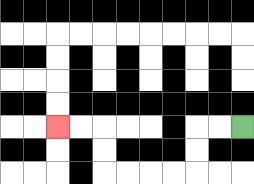{'start': '[10, 5]', 'end': '[2, 5]', 'path_directions': 'L,L,D,D,L,L,L,L,U,U,L,L', 'path_coordinates': '[[10, 5], [9, 5], [8, 5], [8, 6], [8, 7], [7, 7], [6, 7], [5, 7], [4, 7], [4, 6], [4, 5], [3, 5], [2, 5]]'}